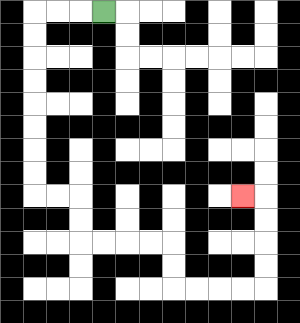{'start': '[4, 0]', 'end': '[10, 8]', 'path_directions': 'L,L,L,D,D,D,D,D,D,D,D,R,R,D,D,R,R,R,R,D,D,R,R,R,R,U,U,U,U,L', 'path_coordinates': '[[4, 0], [3, 0], [2, 0], [1, 0], [1, 1], [1, 2], [1, 3], [1, 4], [1, 5], [1, 6], [1, 7], [1, 8], [2, 8], [3, 8], [3, 9], [3, 10], [4, 10], [5, 10], [6, 10], [7, 10], [7, 11], [7, 12], [8, 12], [9, 12], [10, 12], [11, 12], [11, 11], [11, 10], [11, 9], [11, 8], [10, 8]]'}